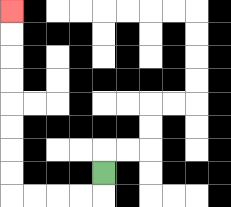{'start': '[4, 7]', 'end': '[0, 0]', 'path_directions': 'D,L,L,L,L,U,U,U,U,U,U,U,U', 'path_coordinates': '[[4, 7], [4, 8], [3, 8], [2, 8], [1, 8], [0, 8], [0, 7], [0, 6], [0, 5], [0, 4], [0, 3], [0, 2], [0, 1], [0, 0]]'}